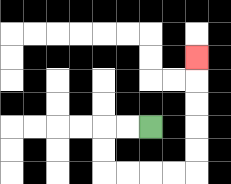{'start': '[6, 5]', 'end': '[8, 2]', 'path_directions': 'L,L,D,D,R,R,R,R,U,U,U,U,U', 'path_coordinates': '[[6, 5], [5, 5], [4, 5], [4, 6], [4, 7], [5, 7], [6, 7], [7, 7], [8, 7], [8, 6], [8, 5], [8, 4], [8, 3], [8, 2]]'}